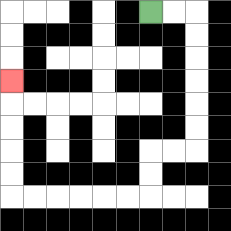{'start': '[6, 0]', 'end': '[0, 3]', 'path_directions': 'R,R,D,D,D,D,D,D,L,L,D,D,L,L,L,L,L,L,U,U,U,U,U', 'path_coordinates': '[[6, 0], [7, 0], [8, 0], [8, 1], [8, 2], [8, 3], [8, 4], [8, 5], [8, 6], [7, 6], [6, 6], [6, 7], [6, 8], [5, 8], [4, 8], [3, 8], [2, 8], [1, 8], [0, 8], [0, 7], [0, 6], [0, 5], [0, 4], [0, 3]]'}